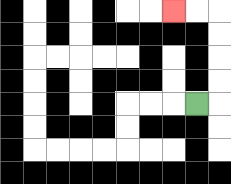{'start': '[8, 4]', 'end': '[7, 0]', 'path_directions': 'R,U,U,U,U,L,L', 'path_coordinates': '[[8, 4], [9, 4], [9, 3], [9, 2], [9, 1], [9, 0], [8, 0], [7, 0]]'}